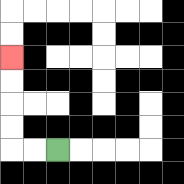{'start': '[2, 6]', 'end': '[0, 2]', 'path_directions': 'L,L,U,U,U,U', 'path_coordinates': '[[2, 6], [1, 6], [0, 6], [0, 5], [0, 4], [0, 3], [0, 2]]'}